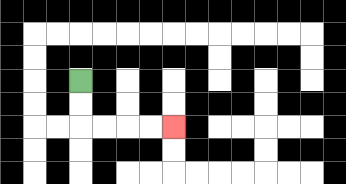{'start': '[3, 3]', 'end': '[7, 5]', 'path_directions': 'D,D,R,R,R,R', 'path_coordinates': '[[3, 3], [3, 4], [3, 5], [4, 5], [5, 5], [6, 5], [7, 5]]'}